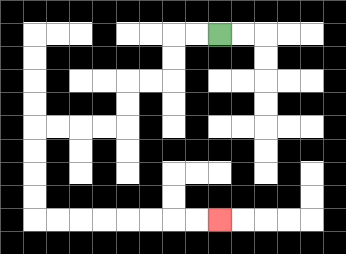{'start': '[9, 1]', 'end': '[9, 9]', 'path_directions': 'L,L,D,D,L,L,D,D,L,L,L,L,D,D,D,D,R,R,R,R,R,R,R,R', 'path_coordinates': '[[9, 1], [8, 1], [7, 1], [7, 2], [7, 3], [6, 3], [5, 3], [5, 4], [5, 5], [4, 5], [3, 5], [2, 5], [1, 5], [1, 6], [1, 7], [1, 8], [1, 9], [2, 9], [3, 9], [4, 9], [5, 9], [6, 9], [7, 9], [8, 9], [9, 9]]'}